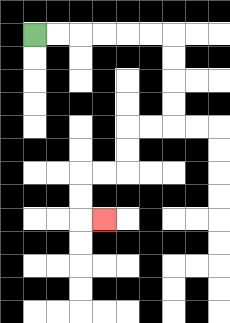{'start': '[1, 1]', 'end': '[4, 9]', 'path_directions': 'R,R,R,R,R,R,D,D,D,D,L,L,D,D,L,L,D,D,R', 'path_coordinates': '[[1, 1], [2, 1], [3, 1], [4, 1], [5, 1], [6, 1], [7, 1], [7, 2], [7, 3], [7, 4], [7, 5], [6, 5], [5, 5], [5, 6], [5, 7], [4, 7], [3, 7], [3, 8], [3, 9], [4, 9]]'}